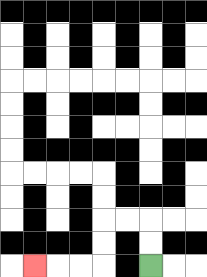{'start': '[6, 11]', 'end': '[1, 11]', 'path_directions': 'U,U,L,L,D,D,L,L,L', 'path_coordinates': '[[6, 11], [6, 10], [6, 9], [5, 9], [4, 9], [4, 10], [4, 11], [3, 11], [2, 11], [1, 11]]'}